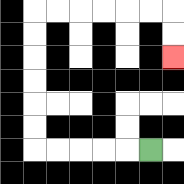{'start': '[6, 6]', 'end': '[7, 2]', 'path_directions': 'L,L,L,L,L,U,U,U,U,U,U,R,R,R,R,R,R,D,D', 'path_coordinates': '[[6, 6], [5, 6], [4, 6], [3, 6], [2, 6], [1, 6], [1, 5], [1, 4], [1, 3], [1, 2], [1, 1], [1, 0], [2, 0], [3, 0], [4, 0], [5, 0], [6, 0], [7, 0], [7, 1], [7, 2]]'}